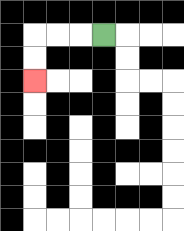{'start': '[4, 1]', 'end': '[1, 3]', 'path_directions': 'L,L,L,D,D', 'path_coordinates': '[[4, 1], [3, 1], [2, 1], [1, 1], [1, 2], [1, 3]]'}